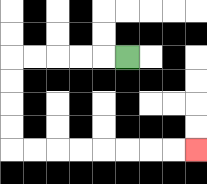{'start': '[5, 2]', 'end': '[8, 6]', 'path_directions': 'L,L,L,L,L,D,D,D,D,R,R,R,R,R,R,R,R', 'path_coordinates': '[[5, 2], [4, 2], [3, 2], [2, 2], [1, 2], [0, 2], [0, 3], [0, 4], [0, 5], [0, 6], [1, 6], [2, 6], [3, 6], [4, 6], [5, 6], [6, 6], [7, 6], [8, 6]]'}